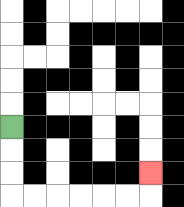{'start': '[0, 5]', 'end': '[6, 7]', 'path_directions': 'D,D,D,R,R,R,R,R,R,U', 'path_coordinates': '[[0, 5], [0, 6], [0, 7], [0, 8], [1, 8], [2, 8], [3, 8], [4, 8], [5, 8], [6, 8], [6, 7]]'}